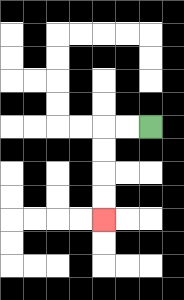{'start': '[6, 5]', 'end': '[4, 9]', 'path_directions': 'L,L,D,D,D,D', 'path_coordinates': '[[6, 5], [5, 5], [4, 5], [4, 6], [4, 7], [4, 8], [4, 9]]'}